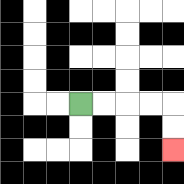{'start': '[3, 4]', 'end': '[7, 6]', 'path_directions': 'R,R,R,R,D,D', 'path_coordinates': '[[3, 4], [4, 4], [5, 4], [6, 4], [7, 4], [7, 5], [7, 6]]'}